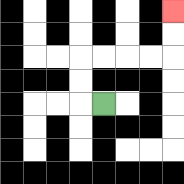{'start': '[4, 4]', 'end': '[7, 0]', 'path_directions': 'L,U,U,R,R,R,R,U,U', 'path_coordinates': '[[4, 4], [3, 4], [3, 3], [3, 2], [4, 2], [5, 2], [6, 2], [7, 2], [7, 1], [7, 0]]'}